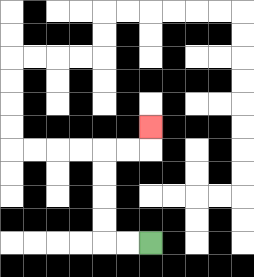{'start': '[6, 10]', 'end': '[6, 5]', 'path_directions': 'L,L,U,U,U,U,R,R,U', 'path_coordinates': '[[6, 10], [5, 10], [4, 10], [4, 9], [4, 8], [4, 7], [4, 6], [5, 6], [6, 6], [6, 5]]'}